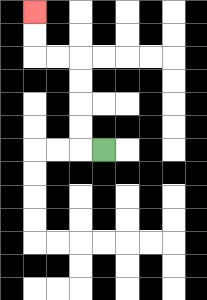{'start': '[4, 6]', 'end': '[1, 0]', 'path_directions': 'L,U,U,U,U,L,L,U,U', 'path_coordinates': '[[4, 6], [3, 6], [3, 5], [3, 4], [3, 3], [3, 2], [2, 2], [1, 2], [1, 1], [1, 0]]'}